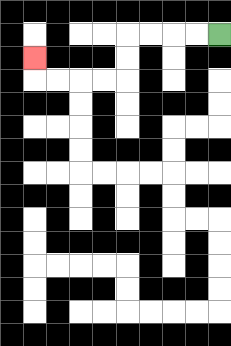{'start': '[9, 1]', 'end': '[1, 2]', 'path_directions': 'L,L,L,L,D,D,L,L,L,L,U', 'path_coordinates': '[[9, 1], [8, 1], [7, 1], [6, 1], [5, 1], [5, 2], [5, 3], [4, 3], [3, 3], [2, 3], [1, 3], [1, 2]]'}